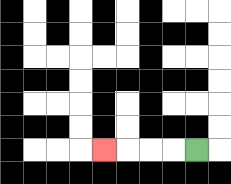{'start': '[8, 6]', 'end': '[4, 6]', 'path_directions': 'L,L,L,L', 'path_coordinates': '[[8, 6], [7, 6], [6, 6], [5, 6], [4, 6]]'}